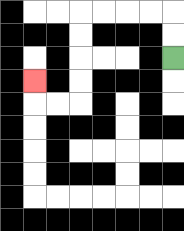{'start': '[7, 2]', 'end': '[1, 3]', 'path_directions': 'U,U,L,L,L,L,D,D,D,D,L,L,U', 'path_coordinates': '[[7, 2], [7, 1], [7, 0], [6, 0], [5, 0], [4, 0], [3, 0], [3, 1], [3, 2], [3, 3], [3, 4], [2, 4], [1, 4], [1, 3]]'}